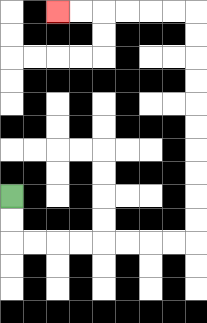{'start': '[0, 8]', 'end': '[2, 0]', 'path_directions': 'D,D,R,R,R,R,R,R,R,R,U,U,U,U,U,U,U,U,U,U,L,L,L,L,L,L', 'path_coordinates': '[[0, 8], [0, 9], [0, 10], [1, 10], [2, 10], [3, 10], [4, 10], [5, 10], [6, 10], [7, 10], [8, 10], [8, 9], [8, 8], [8, 7], [8, 6], [8, 5], [8, 4], [8, 3], [8, 2], [8, 1], [8, 0], [7, 0], [6, 0], [5, 0], [4, 0], [3, 0], [2, 0]]'}